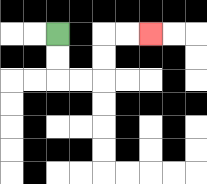{'start': '[2, 1]', 'end': '[6, 1]', 'path_directions': 'D,D,R,R,U,U,R,R', 'path_coordinates': '[[2, 1], [2, 2], [2, 3], [3, 3], [4, 3], [4, 2], [4, 1], [5, 1], [6, 1]]'}